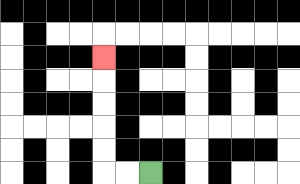{'start': '[6, 7]', 'end': '[4, 2]', 'path_directions': 'L,L,U,U,U,U,U', 'path_coordinates': '[[6, 7], [5, 7], [4, 7], [4, 6], [4, 5], [4, 4], [4, 3], [4, 2]]'}